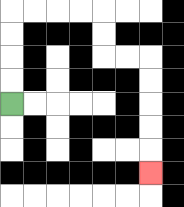{'start': '[0, 4]', 'end': '[6, 7]', 'path_directions': 'U,U,U,U,R,R,R,R,D,D,R,R,D,D,D,D,D', 'path_coordinates': '[[0, 4], [0, 3], [0, 2], [0, 1], [0, 0], [1, 0], [2, 0], [3, 0], [4, 0], [4, 1], [4, 2], [5, 2], [6, 2], [6, 3], [6, 4], [6, 5], [6, 6], [6, 7]]'}